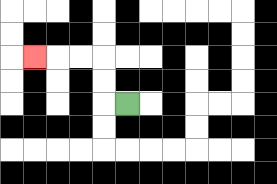{'start': '[5, 4]', 'end': '[1, 2]', 'path_directions': 'L,U,U,L,L,L', 'path_coordinates': '[[5, 4], [4, 4], [4, 3], [4, 2], [3, 2], [2, 2], [1, 2]]'}